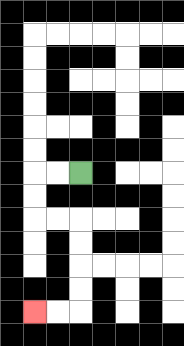{'start': '[3, 7]', 'end': '[1, 13]', 'path_directions': 'L,L,D,D,R,R,D,D,D,D,L,L', 'path_coordinates': '[[3, 7], [2, 7], [1, 7], [1, 8], [1, 9], [2, 9], [3, 9], [3, 10], [3, 11], [3, 12], [3, 13], [2, 13], [1, 13]]'}